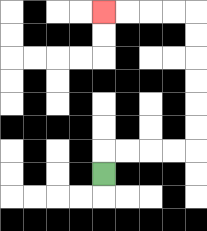{'start': '[4, 7]', 'end': '[4, 0]', 'path_directions': 'U,R,R,R,R,U,U,U,U,U,U,L,L,L,L', 'path_coordinates': '[[4, 7], [4, 6], [5, 6], [6, 6], [7, 6], [8, 6], [8, 5], [8, 4], [8, 3], [8, 2], [8, 1], [8, 0], [7, 0], [6, 0], [5, 0], [4, 0]]'}